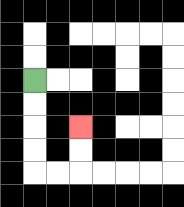{'start': '[1, 3]', 'end': '[3, 5]', 'path_directions': 'D,D,D,D,R,R,U,U', 'path_coordinates': '[[1, 3], [1, 4], [1, 5], [1, 6], [1, 7], [2, 7], [3, 7], [3, 6], [3, 5]]'}